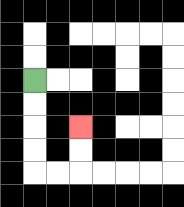{'start': '[1, 3]', 'end': '[3, 5]', 'path_directions': 'D,D,D,D,R,R,U,U', 'path_coordinates': '[[1, 3], [1, 4], [1, 5], [1, 6], [1, 7], [2, 7], [3, 7], [3, 6], [3, 5]]'}